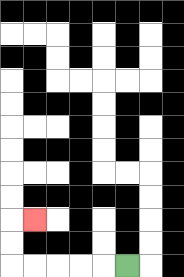{'start': '[5, 11]', 'end': '[1, 9]', 'path_directions': 'L,L,L,L,L,U,U,R', 'path_coordinates': '[[5, 11], [4, 11], [3, 11], [2, 11], [1, 11], [0, 11], [0, 10], [0, 9], [1, 9]]'}